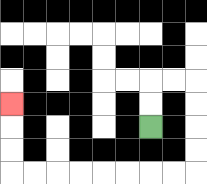{'start': '[6, 5]', 'end': '[0, 4]', 'path_directions': 'U,U,R,R,D,D,D,D,L,L,L,L,L,L,L,L,U,U,U', 'path_coordinates': '[[6, 5], [6, 4], [6, 3], [7, 3], [8, 3], [8, 4], [8, 5], [8, 6], [8, 7], [7, 7], [6, 7], [5, 7], [4, 7], [3, 7], [2, 7], [1, 7], [0, 7], [0, 6], [0, 5], [0, 4]]'}